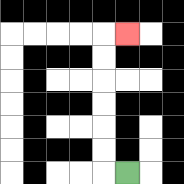{'start': '[5, 7]', 'end': '[5, 1]', 'path_directions': 'L,U,U,U,U,U,U,R', 'path_coordinates': '[[5, 7], [4, 7], [4, 6], [4, 5], [4, 4], [4, 3], [4, 2], [4, 1], [5, 1]]'}